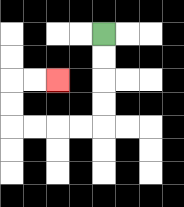{'start': '[4, 1]', 'end': '[2, 3]', 'path_directions': 'D,D,D,D,L,L,L,L,U,U,R,R', 'path_coordinates': '[[4, 1], [4, 2], [4, 3], [4, 4], [4, 5], [3, 5], [2, 5], [1, 5], [0, 5], [0, 4], [0, 3], [1, 3], [2, 3]]'}